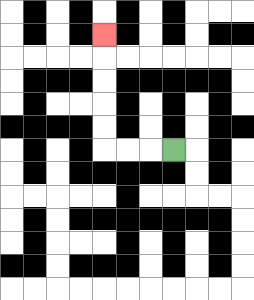{'start': '[7, 6]', 'end': '[4, 1]', 'path_directions': 'L,L,L,U,U,U,U,U', 'path_coordinates': '[[7, 6], [6, 6], [5, 6], [4, 6], [4, 5], [4, 4], [4, 3], [4, 2], [4, 1]]'}